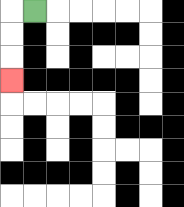{'start': '[1, 0]', 'end': '[0, 3]', 'path_directions': 'L,D,D,D', 'path_coordinates': '[[1, 0], [0, 0], [0, 1], [0, 2], [0, 3]]'}